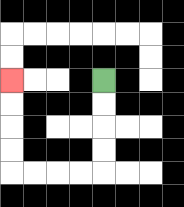{'start': '[4, 3]', 'end': '[0, 3]', 'path_directions': 'D,D,D,D,L,L,L,L,U,U,U,U', 'path_coordinates': '[[4, 3], [4, 4], [4, 5], [4, 6], [4, 7], [3, 7], [2, 7], [1, 7], [0, 7], [0, 6], [0, 5], [0, 4], [0, 3]]'}